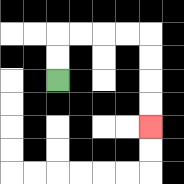{'start': '[2, 3]', 'end': '[6, 5]', 'path_directions': 'U,U,R,R,R,R,D,D,D,D', 'path_coordinates': '[[2, 3], [2, 2], [2, 1], [3, 1], [4, 1], [5, 1], [6, 1], [6, 2], [6, 3], [6, 4], [6, 5]]'}